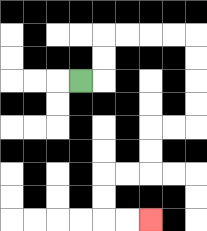{'start': '[3, 3]', 'end': '[6, 9]', 'path_directions': 'R,U,U,R,R,R,R,D,D,D,D,L,L,D,D,L,L,D,D,R,R', 'path_coordinates': '[[3, 3], [4, 3], [4, 2], [4, 1], [5, 1], [6, 1], [7, 1], [8, 1], [8, 2], [8, 3], [8, 4], [8, 5], [7, 5], [6, 5], [6, 6], [6, 7], [5, 7], [4, 7], [4, 8], [4, 9], [5, 9], [6, 9]]'}